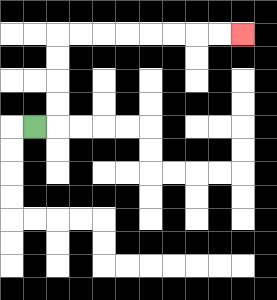{'start': '[1, 5]', 'end': '[10, 1]', 'path_directions': 'R,U,U,U,U,R,R,R,R,R,R,R,R', 'path_coordinates': '[[1, 5], [2, 5], [2, 4], [2, 3], [2, 2], [2, 1], [3, 1], [4, 1], [5, 1], [6, 1], [7, 1], [8, 1], [9, 1], [10, 1]]'}